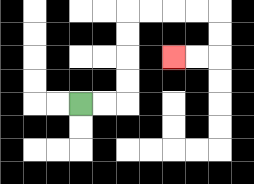{'start': '[3, 4]', 'end': '[7, 2]', 'path_directions': 'R,R,U,U,U,U,R,R,R,R,D,D,L,L', 'path_coordinates': '[[3, 4], [4, 4], [5, 4], [5, 3], [5, 2], [5, 1], [5, 0], [6, 0], [7, 0], [8, 0], [9, 0], [9, 1], [9, 2], [8, 2], [7, 2]]'}